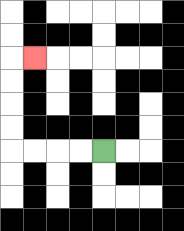{'start': '[4, 6]', 'end': '[1, 2]', 'path_directions': 'L,L,L,L,U,U,U,U,R', 'path_coordinates': '[[4, 6], [3, 6], [2, 6], [1, 6], [0, 6], [0, 5], [0, 4], [0, 3], [0, 2], [1, 2]]'}